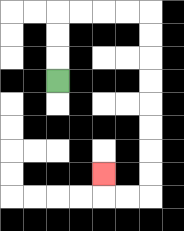{'start': '[2, 3]', 'end': '[4, 7]', 'path_directions': 'U,U,U,R,R,R,R,D,D,D,D,D,D,D,D,L,L,U', 'path_coordinates': '[[2, 3], [2, 2], [2, 1], [2, 0], [3, 0], [4, 0], [5, 0], [6, 0], [6, 1], [6, 2], [6, 3], [6, 4], [6, 5], [6, 6], [6, 7], [6, 8], [5, 8], [4, 8], [4, 7]]'}